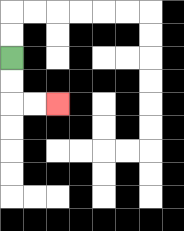{'start': '[0, 2]', 'end': '[2, 4]', 'path_directions': 'D,D,R,R', 'path_coordinates': '[[0, 2], [0, 3], [0, 4], [1, 4], [2, 4]]'}